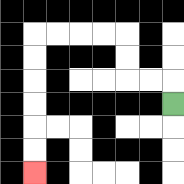{'start': '[7, 4]', 'end': '[1, 7]', 'path_directions': 'U,L,L,U,U,L,L,L,L,D,D,D,D,D,D', 'path_coordinates': '[[7, 4], [7, 3], [6, 3], [5, 3], [5, 2], [5, 1], [4, 1], [3, 1], [2, 1], [1, 1], [1, 2], [1, 3], [1, 4], [1, 5], [1, 6], [1, 7]]'}